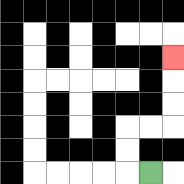{'start': '[6, 7]', 'end': '[7, 2]', 'path_directions': 'L,U,U,R,R,U,U,U', 'path_coordinates': '[[6, 7], [5, 7], [5, 6], [5, 5], [6, 5], [7, 5], [7, 4], [7, 3], [7, 2]]'}